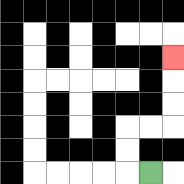{'start': '[6, 7]', 'end': '[7, 2]', 'path_directions': 'L,U,U,R,R,U,U,U', 'path_coordinates': '[[6, 7], [5, 7], [5, 6], [5, 5], [6, 5], [7, 5], [7, 4], [7, 3], [7, 2]]'}